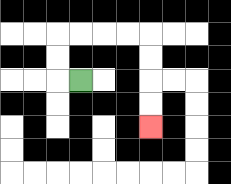{'start': '[3, 3]', 'end': '[6, 5]', 'path_directions': 'L,U,U,R,R,R,R,D,D,D,D', 'path_coordinates': '[[3, 3], [2, 3], [2, 2], [2, 1], [3, 1], [4, 1], [5, 1], [6, 1], [6, 2], [6, 3], [6, 4], [6, 5]]'}